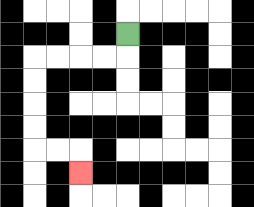{'start': '[5, 1]', 'end': '[3, 7]', 'path_directions': 'D,L,L,L,L,D,D,D,D,R,R,D', 'path_coordinates': '[[5, 1], [5, 2], [4, 2], [3, 2], [2, 2], [1, 2], [1, 3], [1, 4], [1, 5], [1, 6], [2, 6], [3, 6], [3, 7]]'}